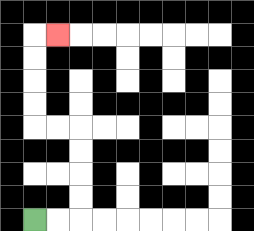{'start': '[1, 9]', 'end': '[2, 1]', 'path_directions': 'R,R,U,U,U,U,L,L,U,U,U,U,R', 'path_coordinates': '[[1, 9], [2, 9], [3, 9], [3, 8], [3, 7], [3, 6], [3, 5], [2, 5], [1, 5], [1, 4], [1, 3], [1, 2], [1, 1], [2, 1]]'}